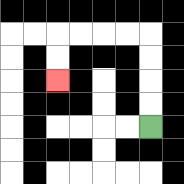{'start': '[6, 5]', 'end': '[2, 3]', 'path_directions': 'U,U,U,U,L,L,L,L,D,D', 'path_coordinates': '[[6, 5], [6, 4], [6, 3], [6, 2], [6, 1], [5, 1], [4, 1], [3, 1], [2, 1], [2, 2], [2, 3]]'}